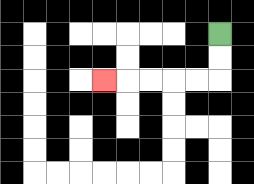{'start': '[9, 1]', 'end': '[4, 3]', 'path_directions': 'D,D,L,L,L,L,L', 'path_coordinates': '[[9, 1], [9, 2], [9, 3], [8, 3], [7, 3], [6, 3], [5, 3], [4, 3]]'}